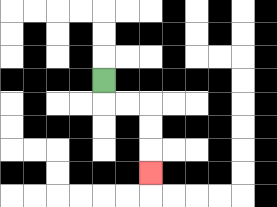{'start': '[4, 3]', 'end': '[6, 7]', 'path_directions': 'D,R,R,D,D,D', 'path_coordinates': '[[4, 3], [4, 4], [5, 4], [6, 4], [6, 5], [6, 6], [6, 7]]'}